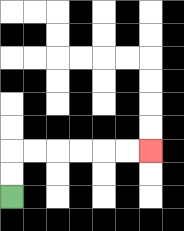{'start': '[0, 8]', 'end': '[6, 6]', 'path_directions': 'U,U,R,R,R,R,R,R', 'path_coordinates': '[[0, 8], [0, 7], [0, 6], [1, 6], [2, 6], [3, 6], [4, 6], [5, 6], [6, 6]]'}